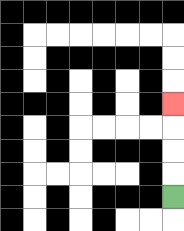{'start': '[7, 8]', 'end': '[7, 4]', 'path_directions': 'U,U,U,U', 'path_coordinates': '[[7, 8], [7, 7], [7, 6], [7, 5], [7, 4]]'}